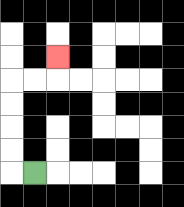{'start': '[1, 7]', 'end': '[2, 2]', 'path_directions': 'L,U,U,U,U,R,R,U', 'path_coordinates': '[[1, 7], [0, 7], [0, 6], [0, 5], [0, 4], [0, 3], [1, 3], [2, 3], [2, 2]]'}